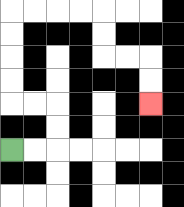{'start': '[0, 6]', 'end': '[6, 4]', 'path_directions': 'R,R,U,U,L,L,U,U,U,U,R,R,R,R,D,D,R,R,D,D', 'path_coordinates': '[[0, 6], [1, 6], [2, 6], [2, 5], [2, 4], [1, 4], [0, 4], [0, 3], [0, 2], [0, 1], [0, 0], [1, 0], [2, 0], [3, 0], [4, 0], [4, 1], [4, 2], [5, 2], [6, 2], [6, 3], [6, 4]]'}